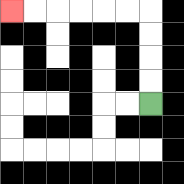{'start': '[6, 4]', 'end': '[0, 0]', 'path_directions': 'U,U,U,U,L,L,L,L,L,L', 'path_coordinates': '[[6, 4], [6, 3], [6, 2], [6, 1], [6, 0], [5, 0], [4, 0], [3, 0], [2, 0], [1, 0], [0, 0]]'}